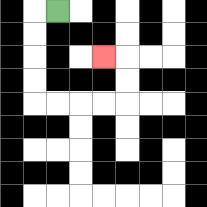{'start': '[2, 0]', 'end': '[4, 2]', 'path_directions': 'L,D,D,D,D,R,R,R,R,U,U,L', 'path_coordinates': '[[2, 0], [1, 0], [1, 1], [1, 2], [1, 3], [1, 4], [2, 4], [3, 4], [4, 4], [5, 4], [5, 3], [5, 2], [4, 2]]'}